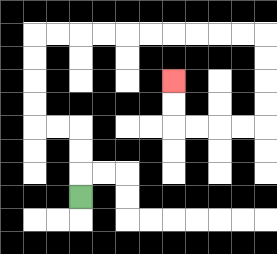{'start': '[3, 8]', 'end': '[7, 3]', 'path_directions': 'U,U,U,L,L,U,U,U,U,R,R,R,R,R,R,R,R,R,R,D,D,D,D,L,L,L,L,U,U', 'path_coordinates': '[[3, 8], [3, 7], [3, 6], [3, 5], [2, 5], [1, 5], [1, 4], [1, 3], [1, 2], [1, 1], [2, 1], [3, 1], [4, 1], [5, 1], [6, 1], [7, 1], [8, 1], [9, 1], [10, 1], [11, 1], [11, 2], [11, 3], [11, 4], [11, 5], [10, 5], [9, 5], [8, 5], [7, 5], [7, 4], [7, 3]]'}